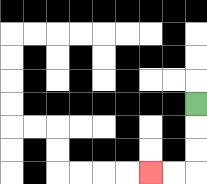{'start': '[8, 4]', 'end': '[6, 7]', 'path_directions': 'D,D,D,L,L', 'path_coordinates': '[[8, 4], [8, 5], [8, 6], [8, 7], [7, 7], [6, 7]]'}